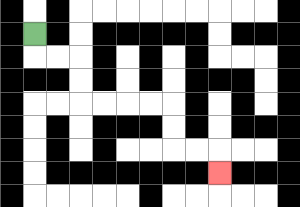{'start': '[1, 1]', 'end': '[9, 7]', 'path_directions': 'D,R,R,D,D,R,R,R,R,D,D,R,R,D', 'path_coordinates': '[[1, 1], [1, 2], [2, 2], [3, 2], [3, 3], [3, 4], [4, 4], [5, 4], [6, 4], [7, 4], [7, 5], [7, 6], [8, 6], [9, 6], [9, 7]]'}